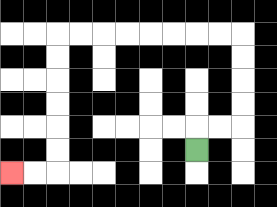{'start': '[8, 6]', 'end': '[0, 7]', 'path_directions': 'U,R,R,U,U,U,U,L,L,L,L,L,L,L,L,D,D,D,D,D,D,L,L', 'path_coordinates': '[[8, 6], [8, 5], [9, 5], [10, 5], [10, 4], [10, 3], [10, 2], [10, 1], [9, 1], [8, 1], [7, 1], [6, 1], [5, 1], [4, 1], [3, 1], [2, 1], [2, 2], [2, 3], [2, 4], [2, 5], [2, 6], [2, 7], [1, 7], [0, 7]]'}